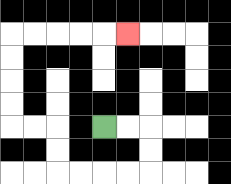{'start': '[4, 5]', 'end': '[5, 1]', 'path_directions': 'R,R,D,D,L,L,L,L,U,U,L,L,U,U,U,U,R,R,R,R,R', 'path_coordinates': '[[4, 5], [5, 5], [6, 5], [6, 6], [6, 7], [5, 7], [4, 7], [3, 7], [2, 7], [2, 6], [2, 5], [1, 5], [0, 5], [0, 4], [0, 3], [0, 2], [0, 1], [1, 1], [2, 1], [3, 1], [4, 1], [5, 1]]'}